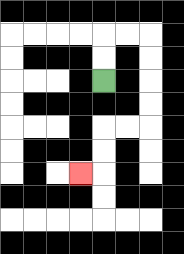{'start': '[4, 3]', 'end': '[3, 7]', 'path_directions': 'U,U,R,R,D,D,D,D,L,L,D,D,L', 'path_coordinates': '[[4, 3], [4, 2], [4, 1], [5, 1], [6, 1], [6, 2], [6, 3], [6, 4], [6, 5], [5, 5], [4, 5], [4, 6], [4, 7], [3, 7]]'}